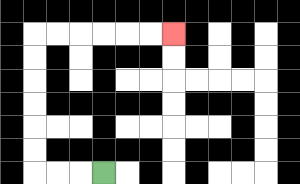{'start': '[4, 7]', 'end': '[7, 1]', 'path_directions': 'L,L,L,U,U,U,U,U,U,R,R,R,R,R,R', 'path_coordinates': '[[4, 7], [3, 7], [2, 7], [1, 7], [1, 6], [1, 5], [1, 4], [1, 3], [1, 2], [1, 1], [2, 1], [3, 1], [4, 1], [5, 1], [6, 1], [7, 1]]'}